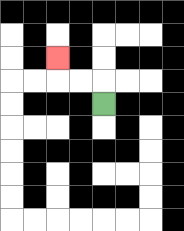{'start': '[4, 4]', 'end': '[2, 2]', 'path_directions': 'U,L,L,U', 'path_coordinates': '[[4, 4], [4, 3], [3, 3], [2, 3], [2, 2]]'}